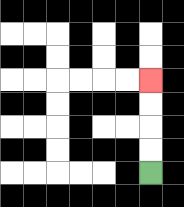{'start': '[6, 7]', 'end': '[6, 3]', 'path_directions': 'U,U,U,U', 'path_coordinates': '[[6, 7], [6, 6], [6, 5], [6, 4], [6, 3]]'}